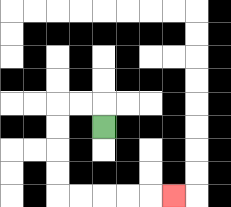{'start': '[4, 5]', 'end': '[7, 8]', 'path_directions': 'U,L,L,D,D,D,D,R,R,R,R,R', 'path_coordinates': '[[4, 5], [4, 4], [3, 4], [2, 4], [2, 5], [2, 6], [2, 7], [2, 8], [3, 8], [4, 8], [5, 8], [6, 8], [7, 8]]'}